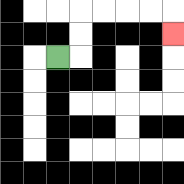{'start': '[2, 2]', 'end': '[7, 1]', 'path_directions': 'R,U,U,R,R,R,R,D', 'path_coordinates': '[[2, 2], [3, 2], [3, 1], [3, 0], [4, 0], [5, 0], [6, 0], [7, 0], [7, 1]]'}